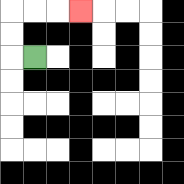{'start': '[1, 2]', 'end': '[3, 0]', 'path_directions': 'L,U,U,R,R,R', 'path_coordinates': '[[1, 2], [0, 2], [0, 1], [0, 0], [1, 0], [2, 0], [3, 0]]'}